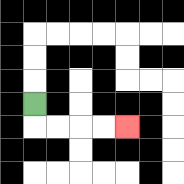{'start': '[1, 4]', 'end': '[5, 5]', 'path_directions': 'D,R,R,R,R', 'path_coordinates': '[[1, 4], [1, 5], [2, 5], [3, 5], [4, 5], [5, 5]]'}